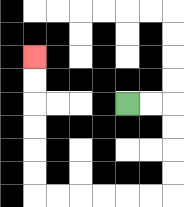{'start': '[5, 4]', 'end': '[1, 2]', 'path_directions': 'R,R,D,D,D,D,L,L,L,L,L,L,U,U,U,U,U,U', 'path_coordinates': '[[5, 4], [6, 4], [7, 4], [7, 5], [7, 6], [7, 7], [7, 8], [6, 8], [5, 8], [4, 8], [3, 8], [2, 8], [1, 8], [1, 7], [1, 6], [1, 5], [1, 4], [1, 3], [1, 2]]'}